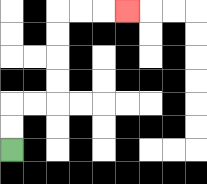{'start': '[0, 6]', 'end': '[5, 0]', 'path_directions': 'U,U,R,R,U,U,U,U,R,R,R', 'path_coordinates': '[[0, 6], [0, 5], [0, 4], [1, 4], [2, 4], [2, 3], [2, 2], [2, 1], [2, 0], [3, 0], [4, 0], [5, 0]]'}